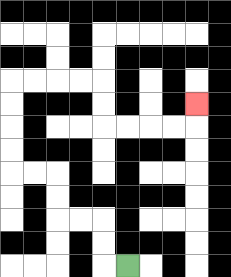{'start': '[5, 11]', 'end': '[8, 4]', 'path_directions': 'L,U,U,L,L,U,U,L,L,U,U,U,U,R,R,R,R,D,D,R,R,R,R,U', 'path_coordinates': '[[5, 11], [4, 11], [4, 10], [4, 9], [3, 9], [2, 9], [2, 8], [2, 7], [1, 7], [0, 7], [0, 6], [0, 5], [0, 4], [0, 3], [1, 3], [2, 3], [3, 3], [4, 3], [4, 4], [4, 5], [5, 5], [6, 5], [7, 5], [8, 5], [8, 4]]'}